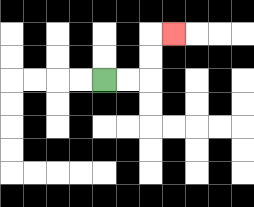{'start': '[4, 3]', 'end': '[7, 1]', 'path_directions': 'R,R,U,U,R', 'path_coordinates': '[[4, 3], [5, 3], [6, 3], [6, 2], [6, 1], [7, 1]]'}